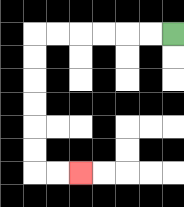{'start': '[7, 1]', 'end': '[3, 7]', 'path_directions': 'L,L,L,L,L,L,D,D,D,D,D,D,R,R', 'path_coordinates': '[[7, 1], [6, 1], [5, 1], [4, 1], [3, 1], [2, 1], [1, 1], [1, 2], [1, 3], [1, 4], [1, 5], [1, 6], [1, 7], [2, 7], [3, 7]]'}